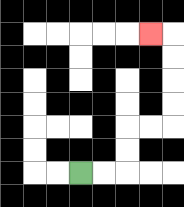{'start': '[3, 7]', 'end': '[6, 1]', 'path_directions': 'R,R,U,U,R,R,U,U,U,U,L', 'path_coordinates': '[[3, 7], [4, 7], [5, 7], [5, 6], [5, 5], [6, 5], [7, 5], [7, 4], [7, 3], [7, 2], [7, 1], [6, 1]]'}